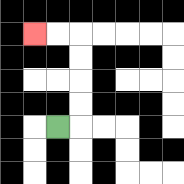{'start': '[2, 5]', 'end': '[1, 1]', 'path_directions': 'R,U,U,U,U,L,L', 'path_coordinates': '[[2, 5], [3, 5], [3, 4], [3, 3], [3, 2], [3, 1], [2, 1], [1, 1]]'}